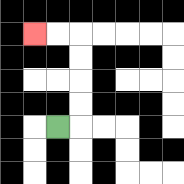{'start': '[2, 5]', 'end': '[1, 1]', 'path_directions': 'R,U,U,U,U,L,L', 'path_coordinates': '[[2, 5], [3, 5], [3, 4], [3, 3], [3, 2], [3, 1], [2, 1], [1, 1]]'}